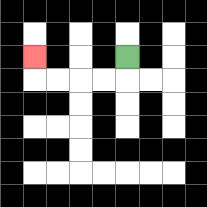{'start': '[5, 2]', 'end': '[1, 2]', 'path_directions': 'D,L,L,L,L,U', 'path_coordinates': '[[5, 2], [5, 3], [4, 3], [3, 3], [2, 3], [1, 3], [1, 2]]'}